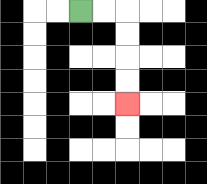{'start': '[3, 0]', 'end': '[5, 4]', 'path_directions': 'R,R,D,D,D,D', 'path_coordinates': '[[3, 0], [4, 0], [5, 0], [5, 1], [5, 2], [5, 3], [5, 4]]'}